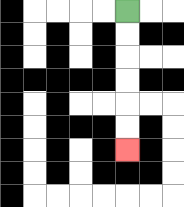{'start': '[5, 0]', 'end': '[5, 6]', 'path_directions': 'D,D,D,D,D,D', 'path_coordinates': '[[5, 0], [5, 1], [5, 2], [5, 3], [5, 4], [5, 5], [5, 6]]'}